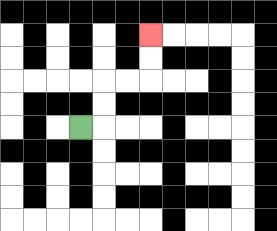{'start': '[3, 5]', 'end': '[6, 1]', 'path_directions': 'R,U,U,R,R,U,U', 'path_coordinates': '[[3, 5], [4, 5], [4, 4], [4, 3], [5, 3], [6, 3], [6, 2], [6, 1]]'}